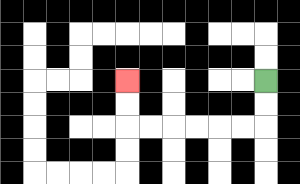{'start': '[11, 3]', 'end': '[5, 3]', 'path_directions': 'D,D,L,L,L,L,L,L,U,U', 'path_coordinates': '[[11, 3], [11, 4], [11, 5], [10, 5], [9, 5], [8, 5], [7, 5], [6, 5], [5, 5], [5, 4], [5, 3]]'}